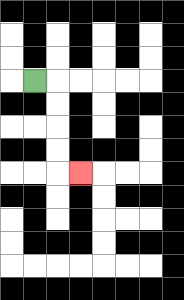{'start': '[1, 3]', 'end': '[3, 7]', 'path_directions': 'R,D,D,D,D,R', 'path_coordinates': '[[1, 3], [2, 3], [2, 4], [2, 5], [2, 6], [2, 7], [3, 7]]'}